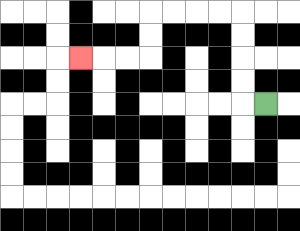{'start': '[11, 4]', 'end': '[3, 2]', 'path_directions': 'L,U,U,U,U,L,L,L,L,D,D,L,L,L', 'path_coordinates': '[[11, 4], [10, 4], [10, 3], [10, 2], [10, 1], [10, 0], [9, 0], [8, 0], [7, 0], [6, 0], [6, 1], [6, 2], [5, 2], [4, 2], [3, 2]]'}